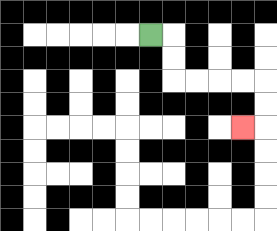{'start': '[6, 1]', 'end': '[10, 5]', 'path_directions': 'R,D,D,R,R,R,R,D,D,L', 'path_coordinates': '[[6, 1], [7, 1], [7, 2], [7, 3], [8, 3], [9, 3], [10, 3], [11, 3], [11, 4], [11, 5], [10, 5]]'}